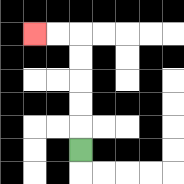{'start': '[3, 6]', 'end': '[1, 1]', 'path_directions': 'U,U,U,U,U,L,L', 'path_coordinates': '[[3, 6], [3, 5], [3, 4], [3, 3], [3, 2], [3, 1], [2, 1], [1, 1]]'}